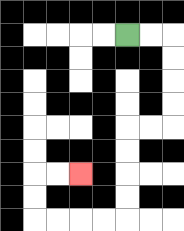{'start': '[5, 1]', 'end': '[3, 7]', 'path_directions': 'R,R,D,D,D,D,L,L,D,D,D,D,L,L,L,L,U,U,R,R', 'path_coordinates': '[[5, 1], [6, 1], [7, 1], [7, 2], [7, 3], [7, 4], [7, 5], [6, 5], [5, 5], [5, 6], [5, 7], [5, 8], [5, 9], [4, 9], [3, 9], [2, 9], [1, 9], [1, 8], [1, 7], [2, 7], [3, 7]]'}